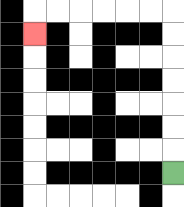{'start': '[7, 7]', 'end': '[1, 1]', 'path_directions': 'U,U,U,U,U,U,U,L,L,L,L,L,L,D', 'path_coordinates': '[[7, 7], [7, 6], [7, 5], [7, 4], [7, 3], [7, 2], [7, 1], [7, 0], [6, 0], [5, 0], [4, 0], [3, 0], [2, 0], [1, 0], [1, 1]]'}